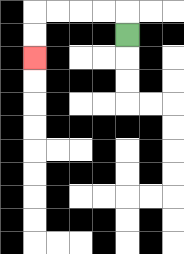{'start': '[5, 1]', 'end': '[1, 2]', 'path_directions': 'U,L,L,L,L,D,D', 'path_coordinates': '[[5, 1], [5, 0], [4, 0], [3, 0], [2, 0], [1, 0], [1, 1], [1, 2]]'}